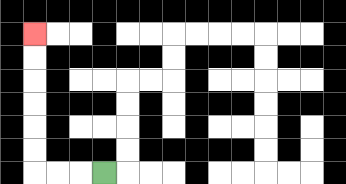{'start': '[4, 7]', 'end': '[1, 1]', 'path_directions': 'L,L,L,U,U,U,U,U,U', 'path_coordinates': '[[4, 7], [3, 7], [2, 7], [1, 7], [1, 6], [1, 5], [1, 4], [1, 3], [1, 2], [1, 1]]'}